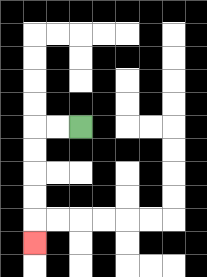{'start': '[3, 5]', 'end': '[1, 10]', 'path_directions': 'L,L,D,D,D,D,D', 'path_coordinates': '[[3, 5], [2, 5], [1, 5], [1, 6], [1, 7], [1, 8], [1, 9], [1, 10]]'}